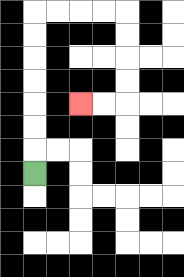{'start': '[1, 7]', 'end': '[3, 4]', 'path_directions': 'U,U,U,U,U,U,U,R,R,R,R,D,D,D,D,L,L', 'path_coordinates': '[[1, 7], [1, 6], [1, 5], [1, 4], [1, 3], [1, 2], [1, 1], [1, 0], [2, 0], [3, 0], [4, 0], [5, 0], [5, 1], [5, 2], [5, 3], [5, 4], [4, 4], [3, 4]]'}